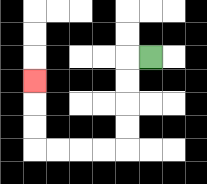{'start': '[6, 2]', 'end': '[1, 3]', 'path_directions': 'L,D,D,D,D,L,L,L,L,U,U,U', 'path_coordinates': '[[6, 2], [5, 2], [5, 3], [5, 4], [5, 5], [5, 6], [4, 6], [3, 6], [2, 6], [1, 6], [1, 5], [1, 4], [1, 3]]'}